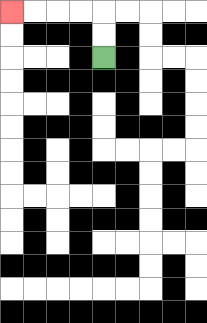{'start': '[4, 2]', 'end': '[0, 0]', 'path_directions': 'U,U,L,L,L,L', 'path_coordinates': '[[4, 2], [4, 1], [4, 0], [3, 0], [2, 0], [1, 0], [0, 0]]'}